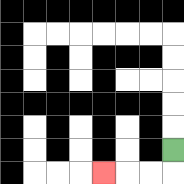{'start': '[7, 6]', 'end': '[4, 7]', 'path_directions': 'D,L,L,L', 'path_coordinates': '[[7, 6], [7, 7], [6, 7], [5, 7], [4, 7]]'}